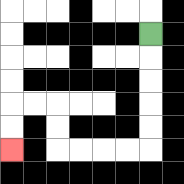{'start': '[6, 1]', 'end': '[0, 6]', 'path_directions': 'D,D,D,D,D,L,L,L,L,U,U,L,L,D,D', 'path_coordinates': '[[6, 1], [6, 2], [6, 3], [6, 4], [6, 5], [6, 6], [5, 6], [4, 6], [3, 6], [2, 6], [2, 5], [2, 4], [1, 4], [0, 4], [0, 5], [0, 6]]'}